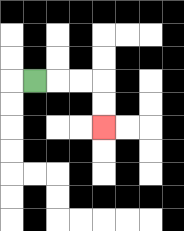{'start': '[1, 3]', 'end': '[4, 5]', 'path_directions': 'R,R,R,D,D', 'path_coordinates': '[[1, 3], [2, 3], [3, 3], [4, 3], [4, 4], [4, 5]]'}